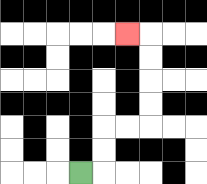{'start': '[3, 7]', 'end': '[5, 1]', 'path_directions': 'R,U,U,R,R,U,U,U,U,L', 'path_coordinates': '[[3, 7], [4, 7], [4, 6], [4, 5], [5, 5], [6, 5], [6, 4], [6, 3], [6, 2], [6, 1], [5, 1]]'}